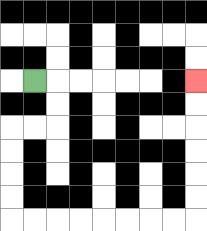{'start': '[1, 3]', 'end': '[8, 3]', 'path_directions': 'R,D,D,L,L,D,D,D,D,R,R,R,R,R,R,R,R,U,U,U,U,U,U', 'path_coordinates': '[[1, 3], [2, 3], [2, 4], [2, 5], [1, 5], [0, 5], [0, 6], [0, 7], [0, 8], [0, 9], [1, 9], [2, 9], [3, 9], [4, 9], [5, 9], [6, 9], [7, 9], [8, 9], [8, 8], [8, 7], [8, 6], [8, 5], [8, 4], [8, 3]]'}